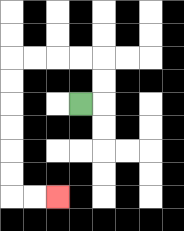{'start': '[3, 4]', 'end': '[2, 8]', 'path_directions': 'R,U,U,L,L,L,L,D,D,D,D,D,D,R,R', 'path_coordinates': '[[3, 4], [4, 4], [4, 3], [4, 2], [3, 2], [2, 2], [1, 2], [0, 2], [0, 3], [0, 4], [0, 5], [0, 6], [0, 7], [0, 8], [1, 8], [2, 8]]'}